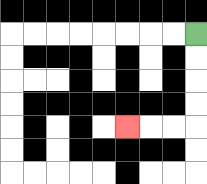{'start': '[8, 1]', 'end': '[5, 5]', 'path_directions': 'D,D,D,D,L,L,L', 'path_coordinates': '[[8, 1], [8, 2], [8, 3], [8, 4], [8, 5], [7, 5], [6, 5], [5, 5]]'}